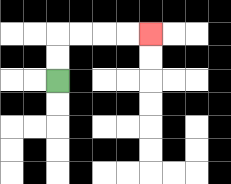{'start': '[2, 3]', 'end': '[6, 1]', 'path_directions': 'U,U,R,R,R,R', 'path_coordinates': '[[2, 3], [2, 2], [2, 1], [3, 1], [4, 1], [5, 1], [6, 1]]'}